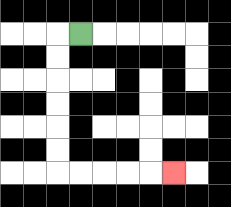{'start': '[3, 1]', 'end': '[7, 7]', 'path_directions': 'L,D,D,D,D,D,D,R,R,R,R,R', 'path_coordinates': '[[3, 1], [2, 1], [2, 2], [2, 3], [2, 4], [2, 5], [2, 6], [2, 7], [3, 7], [4, 7], [5, 7], [6, 7], [7, 7]]'}